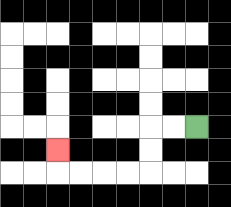{'start': '[8, 5]', 'end': '[2, 6]', 'path_directions': 'L,L,D,D,L,L,L,L,U', 'path_coordinates': '[[8, 5], [7, 5], [6, 5], [6, 6], [6, 7], [5, 7], [4, 7], [3, 7], [2, 7], [2, 6]]'}